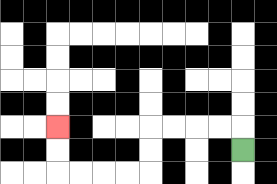{'start': '[10, 6]', 'end': '[2, 5]', 'path_directions': 'U,L,L,L,L,D,D,L,L,L,L,U,U', 'path_coordinates': '[[10, 6], [10, 5], [9, 5], [8, 5], [7, 5], [6, 5], [6, 6], [6, 7], [5, 7], [4, 7], [3, 7], [2, 7], [2, 6], [2, 5]]'}